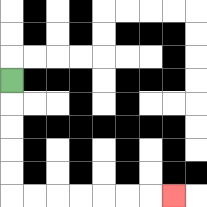{'start': '[0, 3]', 'end': '[7, 8]', 'path_directions': 'D,D,D,D,D,R,R,R,R,R,R,R', 'path_coordinates': '[[0, 3], [0, 4], [0, 5], [0, 6], [0, 7], [0, 8], [1, 8], [2, 8], [3, 8], [4, 8], [5, 8], [6, 8], [7, 8]]'}